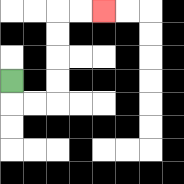{'start': '[0, 3]', 'end': '[4, 0]', 'path_directions': 'D,R,R,U,U,U,U,R,R', 'path_coordinates': '[[0, 3], [0, 4], [1, 4], [2, 4], [2, 3], [2, 2], [2, 1], [2, 0], [3, 0], [4, 0]]'}